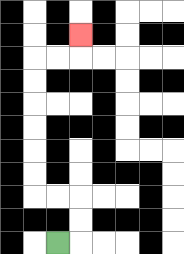{'start': '[2, 10]', 'end': '[3, 1]', 'path_directions': 'R,U,U,L,L,U,U,U,U,U,U,R,R,U', 'path_coordinates': '[[2, 10], [3, 10], [3, 9], [3, 8], [2, 8], [1, 8], [1, 7], [1, 6], [1, 5], [1, 4], [1, 3], [1, 2], [2, 2], [3, 2], [3, 1]]'}